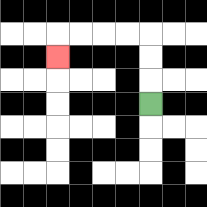{'start': '[6, 4]', 'end': '[2, 2]', 'path_directions': 'U,U,U,L,L,L,L,D', 'path_coordinates': '[[6, 4], [6, 3], [6, 2], [6, 1], [5, 1], [4, 1], [3, 1], [2, 1], [2, 2]]'}